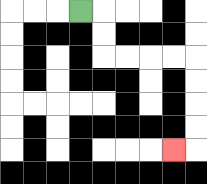{'start': '[3, 0]', 'end': '[7, 6]', 'path_directions': 'R,D,D,R,R,R,R,D,D,D,D,L', 'path_coordinates': '[[3, 0], [4, 0], [4, 1], [4, 2], [5, 2], [6, 2], [7, 2], [8, 2], [8, 3], [8, 4], [8, 5], [8, 6], [7, 6]]'}